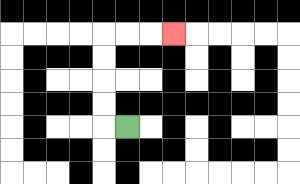{'start': '[5, 5]', 'end': '[7, 1]', 'path_directions': 'L,U,U,U,U,R,R,R', 'path_coordinates': '[[5, 5], [4, 5], [4, 4], [4, 3], [4, 2], [4, 1], [5, 1], [6, 1], [7, 1]]'}